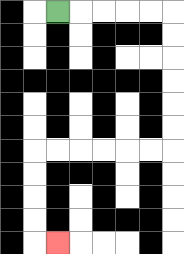{'start': '[2, 0]', 'end': '[2, 10]', 'path_directions': 'R,R,R,R,R,D,D,D,D,D,D,L,L,L,L,L,L,D,D,D,D,R', 'path_coordinates': '[[2, 0], [3, 0], [4, 0], [5, 0], [6, 0], [7, 0], [7, 1], [7, 2], [7, 3], [7, 4], [7, 5], [7, 6], [6, 6], [5, 6], [4, 6], [3, 6], [2, 6], [1, 6], [1, 7], [1, 8], [1, 9], [1, 10], [2, 10]]'}